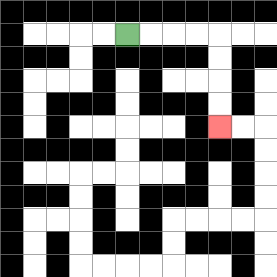{'start': '[5, 1]', 'end': '[9, 5]', 'path_directions': 'R,R,R,R,D,D,D,D', 'path_coordinates': '[[5, 1], [6, 1], [7, 1], [8, 1], [9, 1], [9, 2], [9, 3], [9, 4], [9, 5]]'}